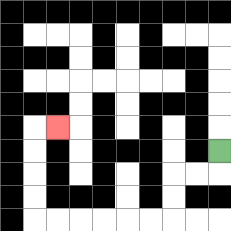{'start': '[9, 6]', 'end': '[2, 5]', 'path_directions': 'D,L,L,D,D,L,L,L,L,L,L,U,U,U,U,R', 'path_coordinates': '[[9, 6], [9, 7], [8, 7], [7, 7], [7, 8], [7, 9], [6, 9], [5, 9], [4, 9], [3, 9], [2, 9], [1, 9], [1, 8], [1, 7], [1, 6], [1, 5], [2, 5]]'}